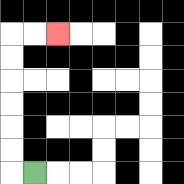{'start': '[1, 7]', 'end': '[2, 1]', 'path_directions': 'L,U,U,U,U,U,U,R,R', 'path_coordinates': '[[1, 7], [0, 7], [0, 6], [0, 5], [0, 4], [0, 3], [0, 2], [0, 1], [1, 1], [2, 1]]'}